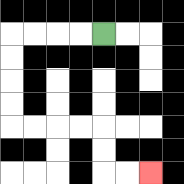{'start': '[4, 1]', 'end': '[6, 7]', 'path_directions': 'L,L,L,L,D,D,D,D,R,R,R,R,D,D,R,R', 'path_coordinates': '[[4, 1], [3, 1], [2, 1], [1, 1], [0, 1], [0, 2], [0, 3], [0, 4], [0, 5], [1, 5], [2, 5], [3, 5], [4, 5], [4, 6], [4, 7], [5, 7], [6, 7]]'}